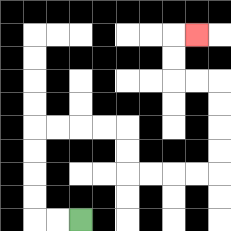{'start': '[3, 9]', 'end': '[8, 1]', 'path_directions': 'L,L,U,U,U,U,R,R,R,R,D,D,R,R,R,R,U,U,U,U,L,L,U,U,R', 'path_coordinates': '[[3, 9], [2, 9], [1, 9], [1, 8], [1, 7], [1, 6], [1, 5], [2, 5], [3, 5], [4, 5], [5, 5], [5, 6], [5, 7], [6, 7], [7, 7], [8, 7], [9, 7], [9, 6], [9, 5], [9, 4], [9, 3], [8, 3], [7, 3], [7, 2], [7, 1], [8, 1]]'}